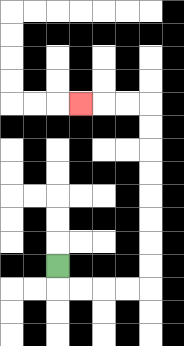{'start': '[2, 11]', 'end': '[3, 4]', 'path_directions': 'D,R,R,R,R,U,U,U,U,U,U,U,U,L,L,L', 'path_coordinates': '[[2, 11], [2, 12], [3, 12], [4, 12], [5, 12], [6, 12], [6, 11], [6, 10], [6, 9], [6, 8], [6, 7], [6, 6], [6, 5], [6, 4], [5, 4], [4, 4], [3, 4]]'}